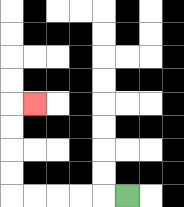{'start': '[5, 8]', 'end': '[1, 4]', 'path_directions': 'L,L,L,L,L,U,U,U,U,R', 'path_coordinates': '[[5, 8], [4, 8], [3, 8], [2, 8], [1, 8], [0, 8], [0, 7], [0, 6], [0, 5], [0, 4], [1, 4]]'}